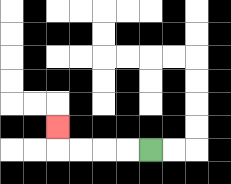{'start': '[6, 6]', 'end': '[2, 5]', 'path_directions': 'L,L,L,L,U', 'path_coordinates': '[[6, 6], [5, 6], [4, 6], [3, 6], [2, 6], [2, 5]]'}